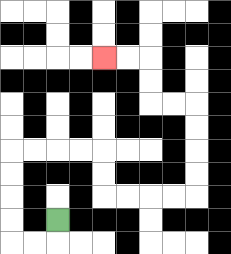{'start': '[2, 9]', 'end': '[4, 2]', 'path_directions': 'D,L,L,U,U,U,U,R,R,R,R,D,D,R,R,R,R,U,U,U,U,L,L,U,U,L,L', 'path_coordinates': '[[2, 9], [2, 10], [1, 10], [0, 10], [0, 9], [0, 8], [0, 7], [0, 6], [1, 6], [2, 6], [3, 6], [4, 6], [4, 7], [4, 8], [5, 8], [6, 8], [7, 8], [8, 8], [8, 7], [8, 6], [8, 5], [8, 4], [7, 4], [6, 4], [6, 3], [6, 2], [5, 2], [4, 2]]'}